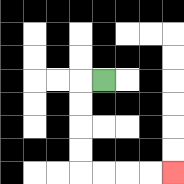{'start': '[4, 3]', 'end': '[7, 7]', 'path_directions': 'L,D,D,D,D,R,R,R,R', 'path_coordinates': '[[4, 3], [3, 3], [3, 4], [3, 5], [3, 6], [3, 7], [4, 7], [5, 7], [6, 7], [7, 7]]'}